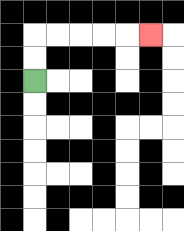{'start': '[1, 3]', 'end': '[6, 1]', 'path_directions': 'U,U,R,R,R,R,R', 'path_coordinates': '[[1, 3], [1, 2], [1, 1], [2, 1], [3, 1], [4, 1], [5, 1], [6, 1]]'}